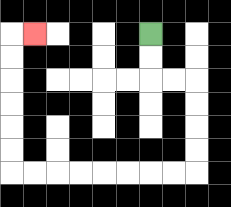{'start': '[6, 1]', 'end': '[1, 1]', 'path_directions': 'D,D,R,R,D,D,D,D,L,L,L,L,L,L,L,L,U,U,U,U,U,U,R', 'path_coordinates': '[[6, 1], [6, 2], [6, 3], [7, 3], [8, 3], [8, 4], [8, 5], [8, 6], [8, 7], [7, 7], [6, 7], [5, 7], [4, 7], [3, 7], [2, 7], [1, 7], [0, 7], [0, 6], [0, 5], [0, 4], [0, 3], [0, 2], [0, 1], [1, 1]]'}